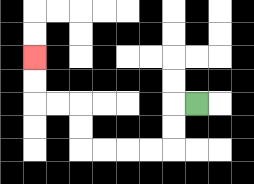{'start': '[8, 4]', 'end': '[1, 2]', 'path_directions': 'L,D,D,L,L,L,L,U,U,L,L,U,U', 'path_coordinates': '[[8, 4], [7, 4], [7, 5], [7, 6], [6, 6], [5, 6], [4, 6], [3, 6], [3, 5], [3, 4], [2, 4], [1, 4], [1, 3], [1, 2]]'}